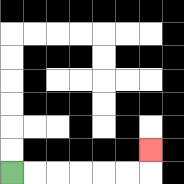{'start': '[0, 7]', 'end': '[6, 6]', 'path_directions': 'R,R,R,R,R,R,U', 'path_coordinates': '[[0, 7], [1, 7], [2, 7], [3, 7], [4, 7], [5, 7], [6, 7], [6, 6]]'}